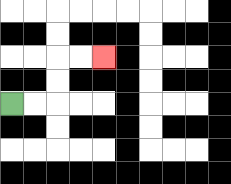{'start': '[0, 4]', 'end': '[4, 2]', 'path_directions': 'R,R,U,U,R,R', 'path_coordinates': '[[0, 4], [1, 4], [2, 4], [2, 3], [2, 2], [3, 2], [4, 2]]'}